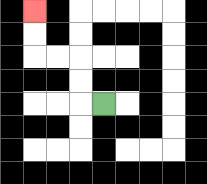{'start': '[4, 4]', 'end': '[1, 0]', 'path_directions': 'L,U,U,L,L,U,U', 'path_coordinates': '[[4, 4], [3, 4], [3, 3], [3, 2], [2, 2], [1, 2], [1, 1], [1, 0]]'}